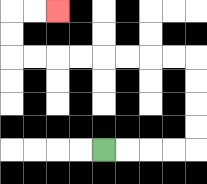{'start': '[4, 6]', 'end': '[2, 0]', 'path_directions': 'R,R,R,R,U,U,U,U,L,L,L,L,L,L,L,L,U,U,R,R', 'path_coordinates': '[[4, 6], [5, 6], [6, 6], [7, 6], [8, 6], [8, 5], [8, 4], [8, 3], [8, 2], [7, 2], [6, 2], [5, 2], [4, 2], [3, 2], [2, 2], [1, 2], [0, 2], [0, 1], [0, 0], [1, 0], [2, 0]]'}